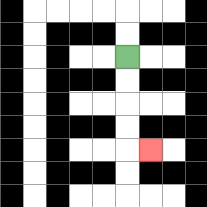{'start': '[5, 2]', 'end': '[6, 6]', 'path_directions': 'D,D,D,D,R', 'path_coordinates': '[[5, 2], [5, 3], [5, 4], [5, 5], [5, 6], [6, 6]]'}